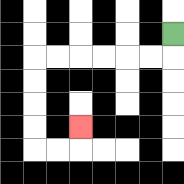{'start': '[7, 1]', 'end': '[3, 5]', 'path_directions': 'D,L,L,L,L,L,L,D,D,D,D,R,R,U', 'path_coordinates': '[[7, 1], [7, 2], [6, 2], [5, 2], [4, 2], [3, 2], [2, 2], [1, 2], [1, 3], [1, 4], [1, 5], [1, 6], [2, 6], [3, 6], [3, 5]]'}